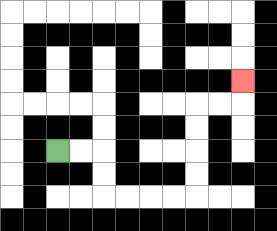{'start': '[2, 6]', 'end': '[10, 3]', 'path_directions': 'R,R,D,D,R,R,R,R,U,U,U,U,R,R,U', 'path_coordinates': '[[2, 6], [3, 6], [4, 6], [4, 7], [4, 8], [5, 8], [6, 8], [7, 8], [8, 8], [8, 7], [8, 6], [8, 5], [8, 4], [9, 4], [10, 4], [10, 3]]'}